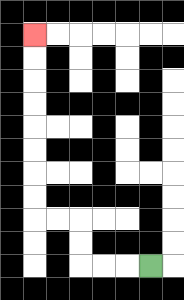{'start': '[6, 11]', 'end': '[1, 1]', 'path_directions': 'L,L,L,U,U,L,L,U,U,U,U,U,U,U,U', 'path_coordinates': '[[6, 11], [5, 11], [4, 11], [3, 11], [3, 10], [3, 9], [2, 9], [1, 9], [1, 8], [1, 7], [1, 6], [1, 5], [1, 4], [1, 3], [1, 2], [1, 1]]'}